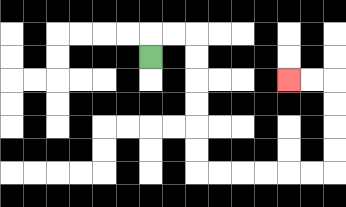{'start': '[6, 2]', 'end': '[12, 3]', 'path_directions': 'U,R,R,D,D,D,D,D,D,R,R,R,R,R,R,U,U,U,U,L,L', 'path_coordinates': '[[6, 2], [6, 1], [7, 1], [8, 1], [8, 2], [8, 3], [8, 4], [8, 5], [8, 6], [8, 7], [9, 7], [10, 7], [11, 7], [12, 7], [13, 7], [14, 7], [14, 6], [14, 5], [14, 4], [14, 3], [13, 3], [12, 3]]'}